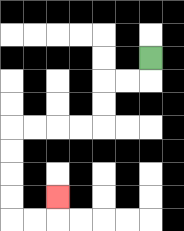{'start': '[6, 2]', 'end': '[2, 8]', 'path_directions': 'D,L,L,D,D,L,L,L,L,D,D,D,D,R,R,U', 'path_coordinates': '[[6, 2], [6, 3], [5, 3], [4, 3], [4, 4], [4, 5], [3, 5], [2, 5], [1, 5], [0, 5], [0, 6], [0, 7], [0, 8], [0, 9], [1, 9], [2, 9], [2, 8]]'}